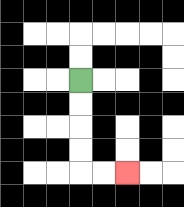{'start': '[3, 3]', 'end': '[5, 7]', 'path_directions': 'D,D,D,D,R,R', 'path_coordinates': '[[3, 3], [3, 4], [3, 5], [3, 6], [3, 7], [4, 7], [5, 7]]'}